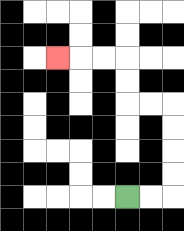{'start': '[5, 8]', 'end': '[2, 2]', 'path_directions': 'R,R,U,U,U,U,L,L,U,U,L,L,L', 'path_coordinates': '[[5, 8], [6, 8], [7, 8], [7, 7], [7, 6], [7, 5], [7, 4], [6, 4], [5, 4], [5, 3], [5, 2], [4, 2], [3, 2], [2, 2]]'}